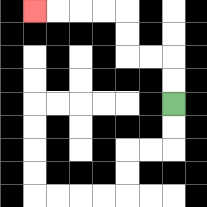{'start': '[7, 4]', 'end': '[1, 0]', 'path_directions': 'U,U,L,L,U,U,L,L,L,L', 'path_coordinates': '[[7, 4], [7, 3], [7, 2], [6, 2], [5, 2], [5, 1], [5, 0], [4, 0], [3, 0], [2, 0], [1, 0]]'}